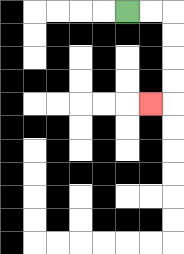{'start': '[5, 0]', 'end': '[6, 4]', 'path_directions': 'R,R,D,D,D,D,L', 'path_coordinates': '[[5, 0], [6, 0], [7, 0], [7, 1], [7, 2], [7, 3], [7, 4], [6, 4]]'}